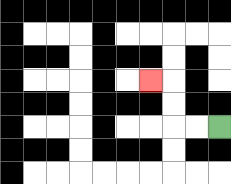{'start': '[9, 5]', 'end': '[6, 3]', 'path_directions': 'L,L,U,U,L', 'path_coordinates': '[[9, 5], [8, 5], [7, 5], [7, 4], [7, 3], [6, 3]]'}